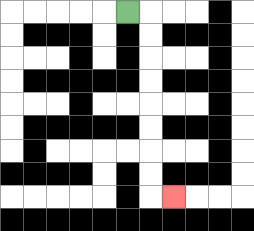{'start': '[5, 0]', 'end': '[7, 8]', 'path_directions': 'R,D,D,D,D,D,D,D,D,R', 'path_coordinates': '[[5, 0], [6, 0], [6, 1], [6, 2], [6, 3], [6, 4], [6, 5], [6, 6], [6, 7], [6, 8], [7, 8]]'}